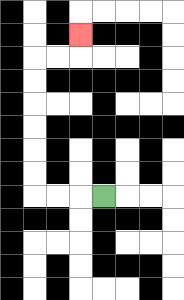{'start': '[4, 8]', 'end': '[3, 1]', 'path_directions': 'L,L,L,U,U,U,U,U,U,R,R,U', 'path_coordinates': '[[4, 8], [3, 8], [2, 8], [1, 8], [1, 7], [1, 6], [1, 5], [1, 4], [1, 3], [1, 2], [2, 2], [3, 2], [3, 1]]'}